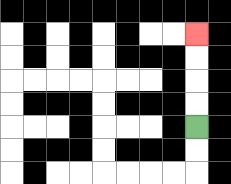{'start': '[8, 5]', 'end': '[8, 1]', 'path_directions': 'U,U,U,U', 'path_coordinates': '[[8, 5], [8, 4], [8, 3], [8, 2], [8, 1]]'}